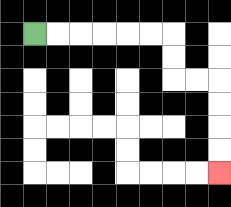{'start': '[1, 1]', 'end': '[9, 7]', 'path_directions': 'R,R,R,R,R,R,D,D,R,R,D,D,D,D', 'path_coordinates': '[[1, 1], [2, 1], [3, 1], [4, 1], [5, 1], [6, 1], [7, 1], [7, 2], [7, 3], [8, 3], [9, 3], [9, 4], [9, 5], [9, 6], [9, 7]]'}